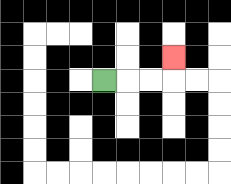{'start': '[4, 3]', 'end': '[7, 2]', 'path_directions': 'R,R,R,U', 'path_coordinates': '[[4, 3], [5, 3], [6, 3], [7, 3], [7, 2]]'}